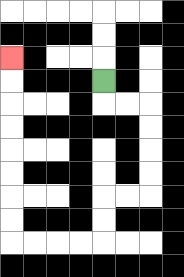{'start': '[4, 3]', 'end': '[0, 2]', 'path_directions': 'D,R,R,D,D,D,D,L,L,D,D,L,L,L,L,U,U,U,U,U,U,U,U', 'path_coordinates': '[[4, 3], [4, 4], [5, 4], [6, 4], [6, 5], [6, 6], [6, 7], [6, 8], [5, 8], [4, 8], [4, 9], [4, 10], [3, 10], [2, 10], [1, 10], [0, 10], [0, 9], [0, 8], [0, 7], [0, 6], [0, 5], [0, 4], [0, 3], [0, 2]]'}